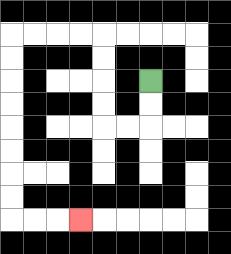{'start': '[6, 3]', 'end': '[3, 9]', 'path_directions': 'D,D,L,L,U,U,U,U,L,L,L,L,D,D,D,D,D,D,D,D,R,R,R', 'path_coordinates': '[[6, 3], [6, 4], [6, 5], [5, 5], [4, 5], [4, 4], [4, 3], [4, 2], [4, 1], [3, 1], [2, 1], [1, 1], [0, 1], [0, 2], [0, 3], [0, 4], [0, 5], [0, 6], [0, 7], [0, 8], [0, 9], [1, 9], [2, 9], [3, 9]]'}